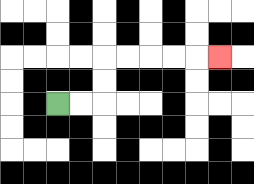{'start': '[2, 4]', 'end': '[9, 2]', 'path_directions': 'R,R,U,U,R,R,R,R,R', 'path_coordinates': '[[2, 4], [3, 4], [4, 4], [4, 3], [4, 2], [5, 2], [6, 2], [7, 2], [8, 2], [9, 2]]'}